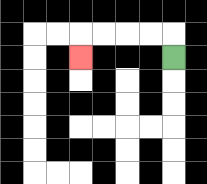{'start': '[7, 2]', 'end': '[3, 2]', 'path_directions': 'U,L,L,L,L,D', 'path_coordinates': '[[7, 2], [7, 1], [6, 1], [5, 1], [4, 1], [3, 1], [3, 2]]'}